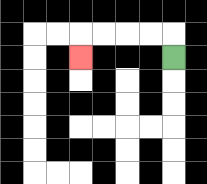{'start': '[7, 2]', 'end': '[3, 2]', 'path_directions': 'U,L,L,L,L,D', 'path_coordinates': '[[7, 2], [7, 1], [6, 1], [5, 1], [4, 1], [3, 1], [3, 2]]'}